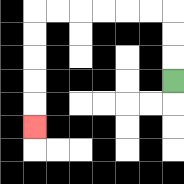{'start': '[7, 3]', 'end': '[1, 5]', 'path_directions': 'U,U,U,L,L,L,L,L,L,D,D,D,D,D', 'path_coordinates': '[[7, 3], [7, 2], [7, 1], [7, 0], [6, 0], [5, 0], [4, 0], [3, 0], [2, 0], [1, 0], [1, 1], [1, 2], [1, 3], [1, 4], [1, 5]]'}